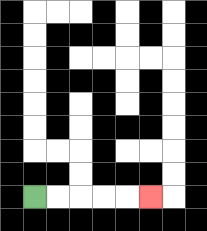{'start': '[1, 8]', 'end': '[6, 8]', 'path_directions': 'R,R,R,R,R', 'path_coordinates': '[[1, 8], [2, 8], [3, 8], [4, 8], [5, 8], [6, 8]]'}